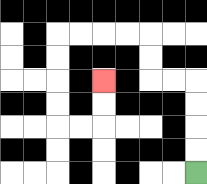{'start': '[8, 7]', 'end': '[4, 3]', 'path_directions': 'U,U,U,U,L,L,U,U,L,L,L,L,D,D,D,D,R,R,U,U', 'path_coordinates': '[[8, 7], [8, 6], [8, 5], [8, 4], [8, 3], [7, 3], [6, 3], [6, 2], [6, 1], [5, 1], [4, 1], [3, 1], [2, 1], [2, 2], [2, 3], [2, 4], [2, 5], [3, 5], [4, 5], [4, 4], [4, 3]]'}